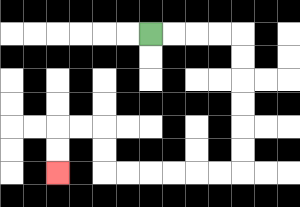{'start': '[6, 1]', 'end': '[2, 7]', 'path_directions': 'R,R,R,R,D,D,D,D,D,D,L,L,L,L,L,L,U,U,L,L,D,D', 'path_coordinates': '[[6, 1], [7, 1], [8, 1], [9, 1], [10, 1], [10, 2], [10, 3], [10, 4], [10, 5], [10, 6], [10, 7], [9, 7], [8, 7], [7, 7], [6, 7], [5, 7], [4, 7], [4, 6], [4, 5], [3, 5], [2, 5], [2, 6], [2, 7]]'}